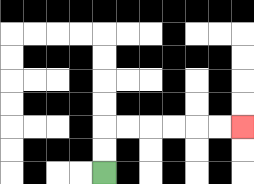{'start': '[4, 7]', 'end': '[10, 5]', 'path_directions': 'U,U,R,R,R,R,R,R', 'path_coordinates': '[[4, 7], [4, 6], [4, 5], [5, 5], [6, 5], [7, 5], [8, 5], [9, 5], [10, 5]]'}